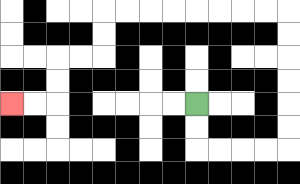{'start': '[8, 4]', 'end': '[0, 4]', 'path_directions': 'D,D,R,R,R,R,U,U,U,U,U,U,L,L,L,L,L,L,L,L,D,D,L,L,D,D,L,L', 'path_coordinates': '[[8, 4], [8, 5], [8, 6], [9, 6], [10, 6], [11, 6], [12, 6], [12, 5], [12, 4], [12, 3], [12, 2], [12, 1], [12, 0], [11, 0], [10, 0], [9, 0], [8, 0], [7, 0], [6, 0], [5, 0], [4, 0], [4, 1], [4, 2], [3, 2], [2, 2], [2, 3], [2, 4], [1, 4], [0, 4]]'}